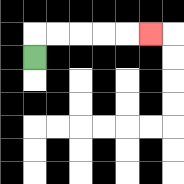{'start': '[1, 2]', 'end': '[6, 1]', 'path_directions': 'U,R,R,R,R,R', 'path_coordinates': '[[1, 2], [1, 1], [2, 1], [3, 1], [4, 1], [5, 1], [6, 1]]'}